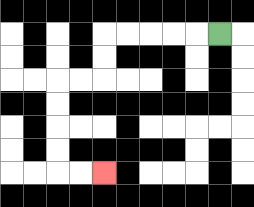{'start': '[9, 1]', 'end': '[4, 7]', 'path_directions': 'L,L,L,L,L,D,D,L,L,D,D,D,D,R,R', 'path_coordinates': '[[9, 1], [8, 1], [7, 1], [6, 1], [5, 1], [4, 1], [4, 2], [4, 3], [3, 3], [2, 3], [2, 4], [2, 5], [2, 6], [2, 7], [3, 7], [4, 7]]'}